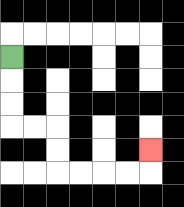{'start': '[0, 2]', 'end': '[6, 6]', 'path_directions': 'D,D,D,R,R,D,D,R,R,R,R,U', 'path_coordinates': '[[0, 2], [0, 3], [0, 4], [0, 5], [1, 5], [2, 5], [2, 6], [2, 7], [3, 7], [4, 7], [5, 7], [6, 7], [6, 6]]'}